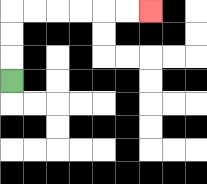{'start': '[0, 3]', 'end': '[6, 0]', 'path_directions': 'U,U,U,R,R,R,R,R,R', 'path_coordinates': '[[0, 3], [0, 2], [0, 1], [0, 0], [1, 0], [2, 0], [3, 0], [4, 0], [5, 0], [6, 0]]'}